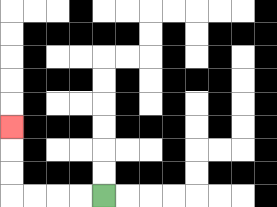{'start': '[4, 8]', 'end': '[0, 5]', 'path_directions': 'L,L,L,L,U,U,U', 'path_coordinates': '[[4, 8], [3, 8], [2, 8], [1, 8], [0, 8], [0, 7], [0, 6], [0, 5]]'}